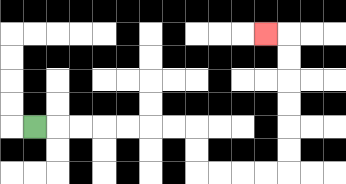{'start': '[1, 5]', 'end': '[11, 1]', 'path_directions': 'R,R,R,R,R,R,R,D,D,R,R,R,R,U,U,U,U,U,U,L', 'path_coordinates': '[[1, 5], [2, 5], [3, 5], [4, 5], [5, 5], [6, 5], [7, 5], [8, 5], [8, 6], [8, 7], [9, 7], [10, 7], [11, 7], [12, 7], [12, 6], [12, 5], [12, 4], [12, 3], [12, 2], [12, 1], [11, 1]]'}